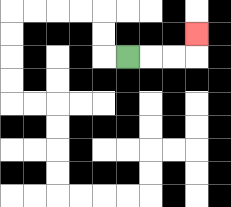{'start': '[5, 2]', 'end': '[8, 1]', 'path_directions': 'R,R,R,U', 'path_coordinates': '[[5, 2], [6, 2], [7, 2], [8, 2], [8, 1]]'}